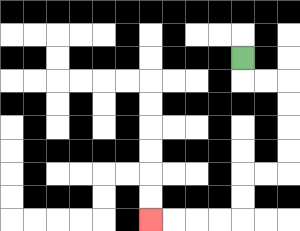{'start': '[10, 2]', 'end': '[6, 9]', 'path_directions': 'D,R,R,D,D,D,D,L,L,D,D,L,L,L,L', 'path_coordinates': '[[10, 2], [10, 3], [11, 3], [12, 3], [12, 4], [12, 5], [12, 6], [12, 7], [11, 7], [10, 7], [10, 8], [10, 9], [9, 9], [8, 9], [7, 9], [6, 9]]'}